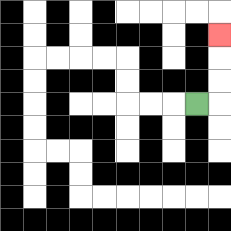{'start': '[8, 4]', 'end': '[9, 1]', 'path_directions': 'R,U,U,U', 'path_coordinates': '[[8, 4], [9, 4], [9, 3], [9, 2], [9, 1]]'}